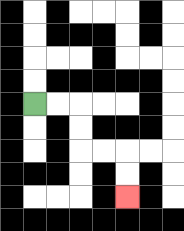{'start': '[1, 4]', 'end': '[5, 8]', 'path_directions': 'R,R,D,D,R,R,D,D', 'path_coordinates': '[[1, 4], [2, 4], [3, 4], [3, 5], [3, 6], [4, 6], [5, 6], [5, 7], [5, 8]]'}